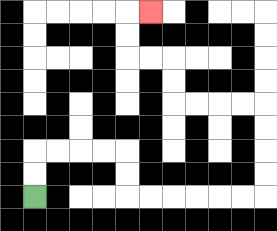{'start': '[1, 8]', 'end': '[6, 0]', 'path_directions': 'U,U,R,R,R,R,D,D,R,R,R,R,R,R,U,U,U,U,L,L,L,L,U,U,L,L,U,U,R', 'path_coordinates': '[[1, 8], [1, 7], [1, 6], [2, 6], [3, 6], [4, 6], [5, 6], [5, 7], [5, 8], [6, 8], [7, 8], [8, 8], [9, 8], [10, 8], [11, 8], [11, 7], [11, 6], [11, 5], [11, 4], [10, 4], [9, 4], [8, 4], [7, 4], [7, 3], [7, 2], [6, 2], [5, 2], [5, 1], [5, 0], [6, 0]]'}